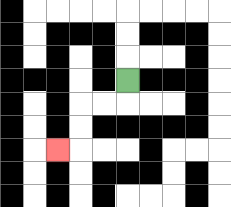{'start': '[5, 3]', 'end': '[2, 6]', 'path_directions': 'D,L,L,D,D,L', 'path_coordinates': '[[5, 3], [5, 4], [4, 4], [3, 4], [3, 5], [3, 6], [2, 6]]'}